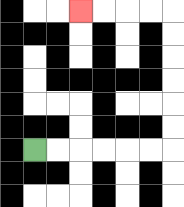{'start': '[1, 6]', 'end': '[3, 0]', 'path_directions': 'R,R,R,R,R,R,U,U,U,U,U,U,L,L,L,L', 'path_coordinates': '[[1, 6], [2, 6], [3, 6], [4, 6], [5, 6], [6, 6], [7, 6], [7, 5], [7, 4], [7, 3], [7, 2], [7, 1], [7, 0], [6, 0], [5, 0], [4, 0], [3, 0]]'}